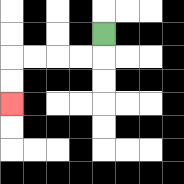{'start': '[4, 1]', 'end': '[0, 4]', 'path_directions': 'D,L,L,L,L,D,D', 'path_coordinates': '[[4, 1], [4, 2], [3, 2], [2, 2], [1, 2], [0, 2], [0, 3], [0, 4]]'}